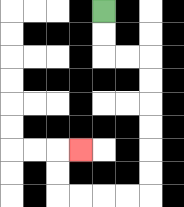{'start': '[4, 0]', 'end': '[3, 6]', 'path_directions': 'D,D,R,R,D,D,D,D,D,D,L,L,L,L,U,U,R', 'path_coordinates': '[[4, 0], [4, 1], [4, 2], [5, 2], [6, 2], [6, 3], [6, 4], [6, 5], [6, 6], [6, 7], [6, 8], [5, 8], [4, 8], [3, 8], [2, 8], [2, 7], [2, 6], [3, 6]]'}